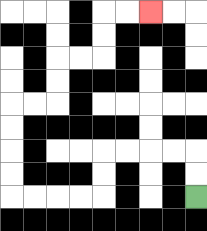{'start': '[8, 8]', 'end': '[6, 0]', 'path_directions': 'U,U,L,L,L,L,D,D,L,L,L,L,U,U,U,U,R,R,U,U,R,R,U,U,R,R', 'path_coordinates': '[[8, 8], [8, 7], [8, 6], [7, 6], [6, 6], [5, 6], [4, 6], [4, 7], [4, 8], [3, 8], [2, 8], [1, 8], [0, 8], [0, 7], [0, 6], [0, 5], [0, 4], [1, 4], [2, 4], [2, 3], [2, 2], [3, 2], [4, 2], [4, 1], [4, 0], [5, 0], [6, 0]]'}